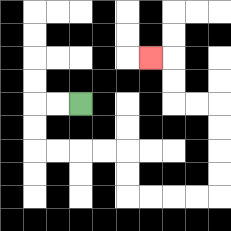{'start': '[3, 4]', 'end': '[6, 2]', 'path_directions': 'L,L,D,D,R,R,R,R,D,D,R,R,R,R,U,U,U,U,L,L,U,U,L', 'path_coordinates': '[[3, 4], [2, 4], [1, 4], [1, 5], [1, 6], [2, 6], [3, 6], [4, 6], [5, 6], [5, 7], [5, 8], [6, 8], [7, 8], [8, 8], [9, 8], [9, 7], [9, 6], [9, 5], [9, 4], [8, 4], [7, 4], [7, 3], [7, 2], [6, 2]]'}